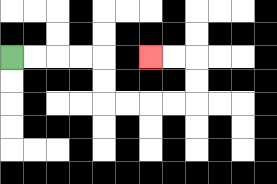{'start': '[0, 2]', 'end': '[6, 2]', 'path_directions': 'R,R,R,R,D,D,R,R,R,R,U,U,L,L', 'path_coordinates': '[[0, 2], [1, 2], [2, 2], [3, 2], [4, 2], [4, 3], [4, 4], [5, 4], [6, 4], [7, 4], [8, 4], [8, 3], [8, 2], [7, 2], [6, 2]]'}